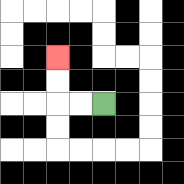{'start': '[4, 4]', 'end': '[2, 2]', 'path_directions': 'L,L,U,U', 'path_coordinates': '[[4, 4], [3, 4], [2, 4], [2, 3], [2, 2]]'}